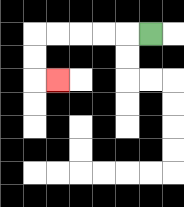{'start': '[6, 1]', 'end': '[2, 3]', 'path_directions': 'L,L,L,L,L,D,D,R', 'path_coordinates': '[[6, 1], [5, 1], [4, 1], [3, 1], [2, 1], [1, 1], [1, 2], [1, 3], [2, 3]]'}